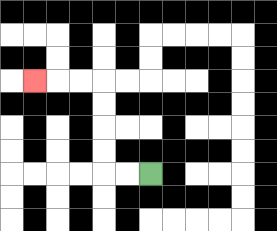{'start': '[6, 7]', 'end': '[1, 3]', 'path_directions': 'L,L,U,U,U,U,L,L,L', 'path_coordinates': '[[6, 7], [5, 7], [4, 7], [4, 6], [4, 5], [4, 4], [4, 3], [3, 3], [2, 3], [1, 3]]'}